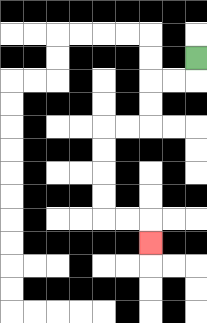{'start': '[8, 2]', 'end': '[6, 10]', 'path_directions': 'D,L,L,D,D,L,L,D,D,D,D,R,R,D', 'path_coordinates': '[[8, 2], [8, 3], [7, 3], [6, 3], [6, 4], [6, 5], [5, 5], [4, 5], [4, 6], [4, 7], [4, 8], [4, 9], [5, 9], [6, 9], [6, 10]]'}